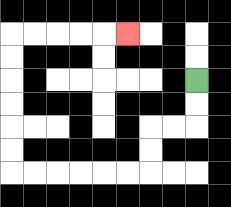{'start': '[8, 3]', 'end': '[5, 1]', 'path_directions': 'D,D,L,L,D,D,L,L,L,L,L,L,U,U,U,U,U,U,R,R,R,R,R', 'path_coordinates': '[[8, 3], [8, 4], [8, 5], [7, 5], [6, 5], [6, 6], [6, 7], [5, 7], [4, 7], [3, 7], [2, 7], [1, 7], [0, 7], [0, 6], [0, 5], [0, 4], [0, 3], [0, 2], [0, 1], [1, 1], [2, 1], [3, 1], [4, 1], [5, 1]]'}